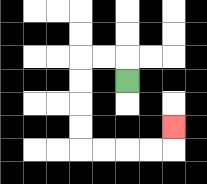{'start': '[5, 3]', 'end': '[7, 5]', 'path_directions': 'U,L,L,D,D,D,D,R,R,R,R,U', 'path_coordinates': '[[5, 3], [5, 2], [4, 2], [3, 2], [3, 3], [3, 4], [3, 5], [3, 6], [4, 6], [5, 6], [6, 6], [7, 6], [7, 5]]'}